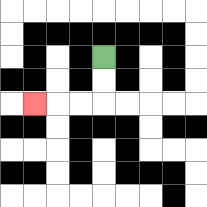{'start': '[4, 2]', 'end': '[1, 4]', 'path_directions': 'D,D,L,L,L', 'path_coordinates': '[[4, 2], [4, 3], [4, 4], [3, 4], [2, 4], [1, 4]]'}